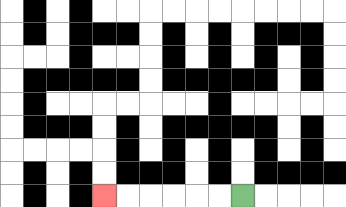{'start': '[10, 8]', 'end': '[4, 8]', 'path_directions': 'L,L,L,L,L,L', 'path_coordinates': '[[10, 8], [9, 8], [8, 8], [7, 8], [6, 8], [5, 8], [4, 8]]'}